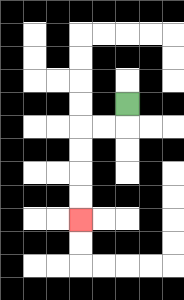{'start': '[5, 4]', 'end': '[3, 9]', 'path_directions': 'D,L,L,D,D,D,D', 'path_coordinates': '[[5, 4], [5, 5], [4, 5], [3, 5], [3, 6], [3, 7], [3, 8], [3, 9]]'}